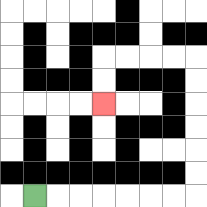{'start': '[1, 8]', 'end': '[4, 4]', 'path_directions': 'R,R,R,R,R,R,R,U,U,U,U,U,U,L,L,L,L,D,D', 'path_coordinates': '[[1, 8], [2, 8], [3, 8], [4, 8], [5, 8], [6, 8], [7, 8], [8, 8], [8, 7], [8, 6], [8, 5], [8, 4], [8, 3], [8, 2], [7, 2], [6, 2], [5, 2], [4, 2], [4, 3], [4, 4]]'}